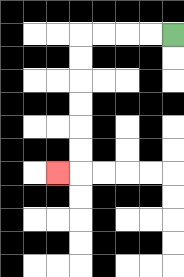{'start': '[7, 1]', 'end': '[2, 7]', 'path_directions': 'L,L,L,L,D,D,D,D,D,D,L', 'path_coordinates': '[[7, 1], [6, 1], [5, 1], [4, 1], [3, 1], [3, 2], [3, 3], [3, 4], [3, 5], [3, 6], [3, 7], [2, 7]]'}